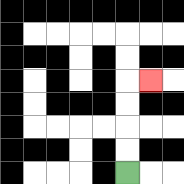{'start': '[5, 7]', 'end': '[6, 3]', 'path_directions': 'U,U,U,U,R', 'path_coordinates': '[[5, 7], [5, 6], [5, 5], [5, 4], [5, 3], [6, 3]]'}